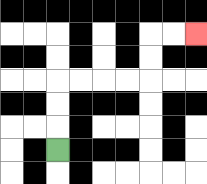{'start': '[2, 6]', 'end': '[8, 1]', 'path_directions': 'U,U,U,R,R,R,R,U,U,R,R', 'path_coordinates': '[[2, 6], [2, 5], [2, 4], [2, 3], [3, 3], [4, 3], [5, 3], [6, 3], [6, 2], [6, 1], [7, 1], [8, 1]]'}